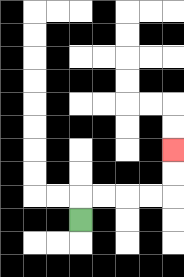{'start': '[3, 9]', 'end': '[7, 6]', 'path_directions': 'U,R,R,R,R,U,U', 'path_coordinates': '[[3, 9], [3, 8], [4, 8], [5, 8], [6, 8], [7, 8], [7, 7], [7, 6]]'}